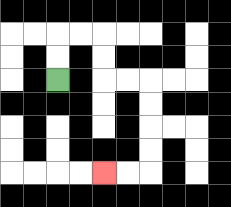{'start': '[2, 3]', 'end': '[4, 7]', 'path_directions': 'U,U,R,R,D,D,R,R,D,D,D,D,L,L', 'path_coordinates': '[[2, 3], [2, 2], [2, 1], [3, 1], [4, 1], [4, 2], [4, 3], [5, 3], [6, 3], [6, 4], [6, 5], [6, 6], [6, 7], [5, 7], [4, 7]]'}